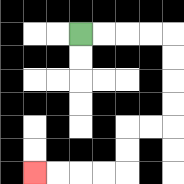{'start': '[3, 1]', 'end': '[1, 7]', 'path_directions': 'R,R,R,R,D,D,D,D,L,L,D,D,L,L,L,L', 'path_coordinates': '[[3, 1], [4, 1], [5, 1], [6, 1], [7, 1], [7, 2], [7, 3], [7, 4], [7, 5], [6, 5], [5, 5], [5, 6], [5, 7], [4, 7], [3, 7], [2, 7], [1, 7]]'}